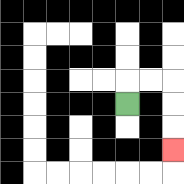{'start': '[5, 4]', 'end': '[7, 6]', 'path_directions': 'U,R,R,D,D,D', 'path_coordinates': '[[5, 4], [5, 3], [6, 3], [7, 3], [7, 4], [7, 5], [7, 6]]'}